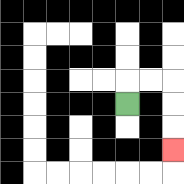{'start': '[5, 4]', 'end': '[7, 6]', 'path_directions': 'U,R,R,D,D,D', 'path_coordinates': '[[5, 4], [5, 3], [6, 3], [7, 3], [7, 4], [7, 5], [7, 6]]'}